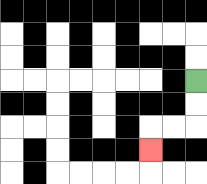{'start': '[8, 3]', 'end': '[6, 6]', 'path_directions': 'D,D,L,L,D', 'path_coordinates': '[[8, 3], [8, 4], [8, 5], [7, 5], [6, 5], [6, 6]]'}